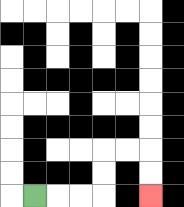{'start': '[1, 8]', 'end': '[6, 8]', 'path_directions': 'R,R,R,U,U,R,R,D,D', 'path_coordinates': '[[1, 8], [2, 8], [3, 8], [4, 8], [4, 7], [4, 6], [5, 6], [6, 6], [6, 7], [6, 8]]'}